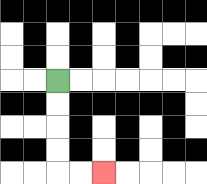{'start': '[2, 3]', 'end': '[4, 7]', 'path_directions': 'D,D,D,D,R,R', 'path_coordinates': '[[2, 3], [2, 4], [2, 5], [2, 6], [2, 7], [3, 7], [4, 7]]'}